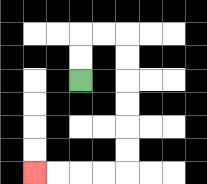{'start': '[3, 3]', 'end': '[1, 7]', 'path_directions': 'U,U,R,R,D,D,D,D,D,D,L,L,L,L', 'path_coordinates': '[[3, 3], [3, 2], [3, 1], [4, 1], [5, 1], [5, 2], [5, 3], [5, 4], [5, 5], [5, 6], [5, 7], [4, 7], [3, 7], [2, 7], [1, 7]]'}